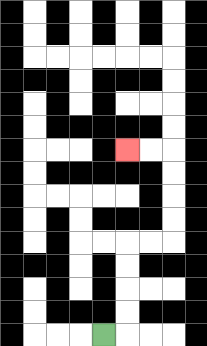{'start': '[4, 14]', 'end': '[5, 6]', 'path_directions': 'R,U,U,U,U,R,R,U,U,U,U,L,L', 'path_coordinates': '[[4, 14], [5, 14], [5, 13], [5, 12], [5, 11], [5, 10], [6, 10], [7, 10], [7, 9], [7, 8], [7, 7], [7, 6], [6, 6], [5, 6]]'}